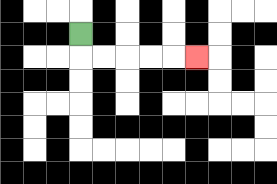{'start': '[3, 1]', 'end': '[8, 2]', 'path_directions': 'D,R,R,R,R,R', 'path_coordinates': '[[3, 1], [3, 2], [4, 2], [5, 2], [6, 2], [7, 2], [8, 2]]'}